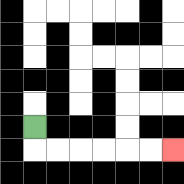{'start': '[1, 5]', 'end': '[7, 6]', 'path_directions': 'D,R,R,R,R,R,R', 'path_coordinates': '[[1, 5], [1, 6], [2, 6], [3, 6], [4, 6], [5, 6], [6, 6], [7, 6]]'}